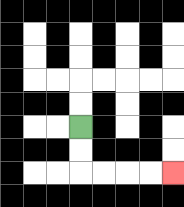{'start': '[3, 5]', 'end': '[7, 7]', 'path_directions': 'D,D,R,R,R,R', 'path_coordinates': '[[3, 5], [3, 6], [3, 7], [4, 7], [5, 7], [6, 7], [7, 7]]'}